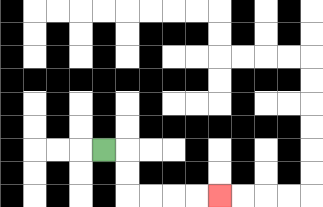{'start': '[4, 6]', 'end': '[9, 8]', 'path_directions': 'R,D,D,R,R,R,R', 'path_coordinates': '[[4, 6], [5, 6], [5, 7], [5, 8], [6, 8], [7, 8], [8, 8], [9, 8]]'}